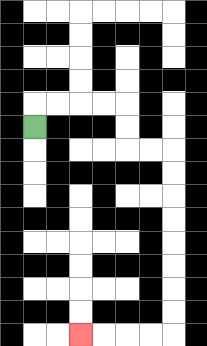{'start': '[1, 5]', 'end': '[3, 14]', 'path_directions': 'U,R,R,R,R,D,D,R,R,D,D,D,D,D,D,D,D,L,L,L,L', 'path_coordinates': '[[1, 5], [1, 4], [2, 4], [3, 4], [4, 4], [5, 4], [5, 5], [5, 6], [6, 6], [7, 6], [7, 7], [7, 8], [7, 9], [7, 10], [7, 11], [7, 12], [7, 13], [7, 14], [6, 14], [5, 14], [4, 14], [3, 14]]'}